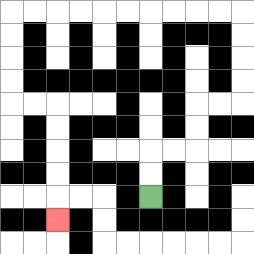{'start': '[6, 8]', 'end': '[2, 9]', 'path_directions': 'U,U,R,R,U,U,R,R,U,U,U,U,L,L,L,L,L,L,L,L,L,L,D,D,D,D,R,R,D,D,D,D,D', 'path_coordinates': '[[6, 8], [6, 7], [6, 6], [7, 6], [8, 6], [8, 5], [8, 4], [9, 4], [10, 4], [10, 3], [10, 2], [10, 1], [10, 0], [9, 0], [8, 0], [7, 0], [6, 0], [5, 0], [4, 0], [3, 0], [2, 0], [1, 0], [0, 0], [0, 1], [0, 2], [0, 3], [0, 4], [1, 4], [2, 4], [2, 5], [2, 6], [2, 7], [2, 8], [2, 9]]'}